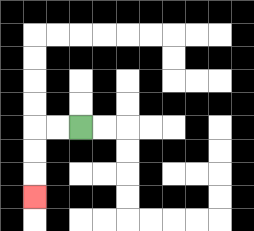{'start': '[3, 5]', 'end': '[1, 8]', 'path_directions': 'L,L,D,D,D', 'path_coordinates': '[[3, 5], [2, 5], [1, 5], [1, 6], [1, 7], [1, 8]]'}